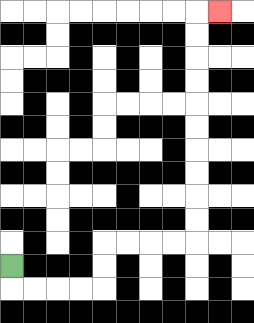{'start': '[0, 11]', 'end': '[9, 0]', 'path_directions': 'D,R,R,R,R,U,U,R,R,R,R,U,U,U,U,U,U,U,U,U,U,R', 'path_coordinates': '[[0, 11], [0, 12], [1, 12], [2, 12], [3, 12], [4, 12], [4, 11], [4, 10], [5, 10], [6, 10], [7, 10], [8, 10], [8, 9], [8, 8], [8, 7], [8, 6], [8, 5], [8, 4], [8, 3], [8, 2], [8, 1], [8, 0], [9, 0]]'}